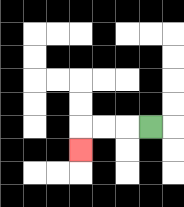{'start': '[6, 5]', 'end': '[3, 6]', 'path_directions': 'L,L,L,D', 'path_coordinates': '[[6, 5], [5, 5], [4, 5], [3, 5], [3, 6]]'}